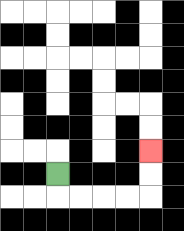{'start': '[2, 7]', 'end': '[6, 6]', 'path_directions': 'D,R,R,R,R,U,U', 'path_coordinates': '[[2, 7], [2, 8], [3, 8], [4, 8], [5, 8], [6, 8], [6, 7], [6, 6]]'}